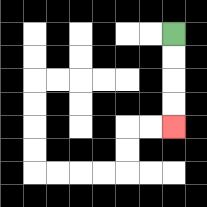{'start': '[7, 1]', 'end': '[7, 5]', 'path_directions': 'D,D,D,D', 'path_coordinates': '[[7, 1], [7, 2], [7, 3], [7, 4], [7, 5]]'}